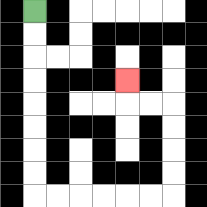{'start': '[1, 0]', 'end': '[5, 3]', 'path_directions': 'D,D,D,D,D,D,D,D,R,R,R,R,R,R,U,U,U,U,L,L,U', 'path_coordinates': '[[1, 0], [1, 1], [1, 2], [1, 3], [1, 4], [1, 5], [1, 6], [1, 7], [1, 8], [2, 8], [3, 8], [4, 8], [5, 8], [6, 8], [7, 8], [7, 7], [7, 6], [7, 5], [7, 4], [6, 4], [5, 4], [5, 3]]'}